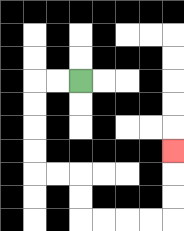{'start': '[3, 3]', 'end': '[7, 6]', 'path_directions': 'L,L,D,D,D,D,R,R,D,D,R,R,R,R,U,U,U', 'path_coordinates': '[[3, 3], [2, 3], [1, 3], [1, 4], [1, 5], [1, 6], [1, 7], [2, 7], [3, 7], [3, 8], [3, 9], [4, 9], [5, 9], [6, 9], [7, 9], [7, 8], [7, 7], [7, 6]]'}